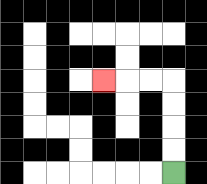{'start': '[7, 7]', 'end': '[4, 3]', 'path_directions': 'U,U,U,U,L,L,L', 'path_coordinates': '[[7, 7], [7, 6], [7, 5], [7, 4], [7, 3], [6, 3], [5, 3], [4, 3]]'}